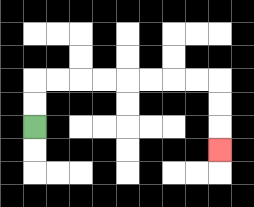{'start': '[1, 5]', 'end': '[9, 6]', 'path_directions': 'U,U,R,R,R,R,R,R,R,R,D,D,D', 'path_coordinates': '[[1, 5], [1, 4], [1, 3], [2, 3], [3, 3], [4, 3], [5, 3], [6, 3], [7, 3], [8, 3], [9, 3], [9, 4], [9, 5], [9, 6]]'}